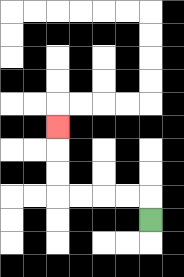{'start': '[6, 9]', 'end': '[2, 5]', 'path_directions': 'U,L,L,L,L,U,U,U', 'path_coordinates': '[[6, 9], [6, 8], [5, 8], [4, 8], [3, 8], [2, 8], [2, 7], [2, 6], [2, 5]]'}